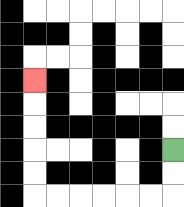{'start': '[7, 6]', 'end': '[1, 3]', 'path_directions': 'D,D,L,L,L,L,L,L,U,U,U,U,U', 'path_coordinates': '[[7, 6], [7, 7], [7, 8], [6, 8], [5, 8], [4, 8], [3, 8], [2, 8], [1, 8], [1, 7], [1, 6], [1, 5], [1, 4], [1, 3]]'}